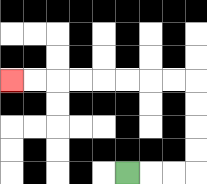{'start': '[5, 7]', 'end': '[0, 3]', 'path_directions': 'R,R,R,U,U,U,U,L,L,L,L,L,L,L,L', 'path_coordinates': '[[5, 7], [6, 7], [7, 7], [8, 7], [8, 6], [8, 5], [8, 4], [8, 3], [7, 3], [6, 3], [5, 3], [4, 3], [3, 3], [2, 3], [1, 3], [0, 3]]'}